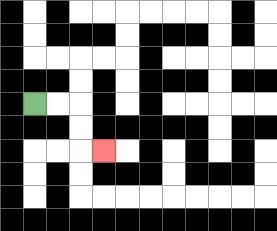{'start': '[1, 4]', 'end': '[4, 6]', 'path_directions': 'R,R,D,D,R', 'path_coordinates': '[[1, 4], [2, 4], [3, 4], [3, 5], [3, 6], [4, 6]]'}